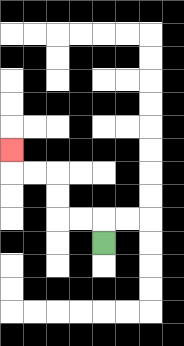{'start': '[4, 10]', 'end': '[0, 6]', 'path_directions': 'U,L,L,U,U,L,L,U', 'path_coordinates': '[[4, 10], [4, 9], [3, 9], [2, 9], [2, 8], [2, 7], [1, 7], [0, 7], [0, 6]]'}